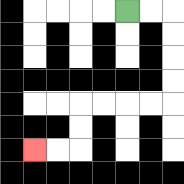{'start': '[5, 0]', 'end': '[1, 6]', 'path_directions': 'R,R,D,D,D,D,L,L,L,L,D,D,L,L', 'path_coordinates': '[[5, 0], [6, 0], [7, 0], [7, 1], [7, 2], [7, 3], [7, 4], [6, 4], [5, 4], [4, 4], [3, 4], [3, 5], [3, 6], [2, 6], [1, 6]]'}